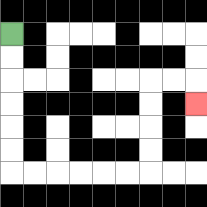{'start': '[0, 1]', 'end': '[8, 4]', 'path_directions': 'D,D,D,D,D,D,R,R,R,R,R,R,U,U,U,U,R,R,D', 'path_coordinates': '[[0, 1], [0, 2], [0, 3], [0, 4], [0, 5], [0, 6], [0, 7], [1, 7], [2, 7], [3, 7], [4, 7], [5, 7], [6, 7], [6, 6], [6, 5], [6, 4], [6, 3], [7, 3], [8, 3], [8, 4]]'}